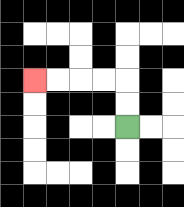{'start': '[5, 5]', 'end': '[1, 3]', 'path_directions': 'U,U,L,L,L,L', 'path_coordinates': '[[5, 5], [5, 4], [5, 3], [4, 3], [3, 3], [2, 3], [1, 3]]'}